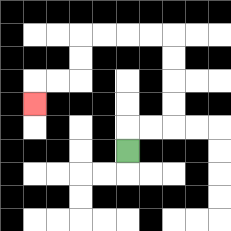{'start': '[5, 6]', 'end': '[1, 4]', 'path_directions': 'U,R,R,U,U,U,U,L,L,L,L,D,D,L,L,D', 'path_coordinates': '[[5, 6], [5, 5], [6, 5], [7, 5], [7, 4], [7, 3], [7, 2], [7, 1], [6, 1], [5, 1], [4, 1], [3, 1], [3, 2], [3, 3], [2, 3], [1, 3], [1, 4]]'}